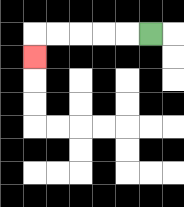{'start': '[6, 1]', 'end': '[1, 2]', 'path_directions': 'L,L,L,L,L,D', 'path_coordinates': '[[6, 1], [5, 1], [4, 1], [3, 1], [2, 1], [1, 1], [1, 2]]'}